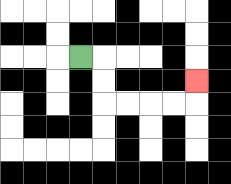{'start': '[3, 2]', 'end': '[8, 3]', 'path_directions': 'R,D,D,R,R,R,R,U', 'path_coordinates': '[[3, 2], [4, 2], [4, 3], [4, 4], [5, 4], [6, 4], [7, 4], [8, 4], [8, 3]]'}